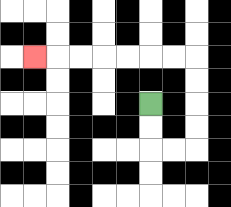{'start': '[6, 4]', 'end': '[1, 2]', 'path_directions': 'D,D,R,R,U,U,U,U,L,L,L,L,L,L,L', 'path_coordinates': '[[6, 4], [6, 5], [6, 6], [7, 6], [8, 6], [8, 5], [8, 4], [8, 3], [8, 2], [7, 2], [6, 2], [5, 2], [4, 2], [3, 2], [2, 2], [1, 2]]'}